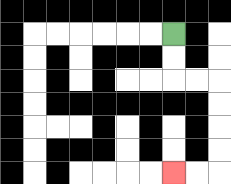{'start': '[7, 1]', 'end': '[7, 7]', 'path_directions': 'D,D,R,R,D,D,D,D,L,L', 'path_coordinates': '[[7, 1], [7, 2], [7, 3], [8, 3], [9, 3], [9, 4], [9, 5], [9, 6], [9, 7], [8, 7], [7, 7]]'}